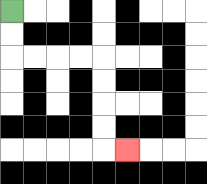{'start': '[0, 0]', 'end': '[5, 6]', 'path_directions': 'D,D,R,R,R,R,D,D,D,D,R', 'path_coordinates': '[[0, 0], [0, 1], [0, 2], [1, 2], [2, 2], [3, 2], [4, 2], [4, 3], [4, 4], [4, 5], [4, 6], [5, 6]]'}